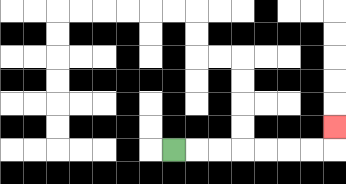{'start': '[7, 6]', 'end': '[14, 5]', 'path_directions': 'R,R,R,R,R,R,R,U', 'path_coordinates': '[[7, 6], [8, 6], [9, 6], [10, 6], [11, 6], [12, 6], [13, 6], [14, 6], [14, 5]]'}